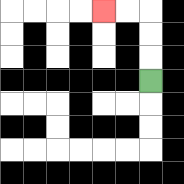{'start': '[6, 3]', 'end': '[4, 0]', 'path_directions': 'U,U,U,L,L', 'path_coordinates': '[[6, 3], [6, 2], [6, 1], [6, 0], [5, 0], [4, 0]]'}